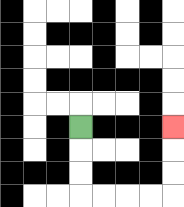{'start': '[3, 5]', 'end': '[7, 5]', 'path_directions': 'D,D,D,R,R,R,R,U,U,U', 'path_coordinates': '[[3, 5], [3, 6], [3, 7], [3, 8], [4, 8], [5, 8], [6, 8], [7, 8], [7, 7], [7, 6], [7, 5]]'}